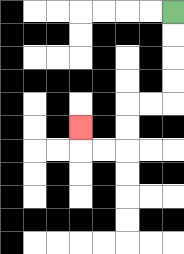{'start': '[7, 0]', 'end': '[3, 5]', 'path_directions': 'D,D,D,D,L,L,D,D,L,L,U', 'path_coordinates': '[[7, 0], [7, 1], [7, 2], [7, 3], [7, 4], [6, 4], [5, 4], [5, 5], [5, 6], [4, 6], [3, 6], [3, 5]]'}